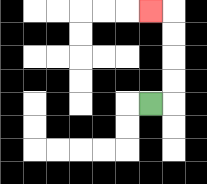{'start': '[6, 4]', 'end': '[6, 0]', 'path_directions': 'R,U,U,U,U,L', 'path_coordinates': '[[6, 4], [7, 4], [7, 3], [7, 2], [7, 1], [7, 0], [6, 0]]'}